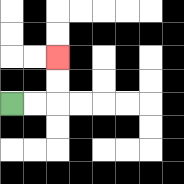{'start': '[0, 4]', 'end': '[2, 2]', 'path_directions': 'R,R,U,U', 'path_coordinates': '[[0, 4], [1, 4], [2, 4], [2, 3], [2, 2]]'}